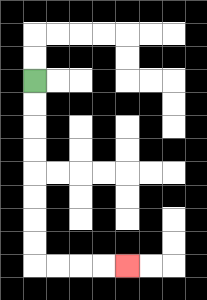{'start': '[1, 3]', 'end': '[5, 11]', 'path_directions': 'D,D,D,D,D,D,D,D,R,R,R,R', 'path_coordinates': '[[1, 3], [1, 4], [1, 5], [1, 6], [1, 7], [1, 8], [1, 9], [1, 10], [1, 11], [2, 11], [3, 11], [4, 11], [5, 11]]'}